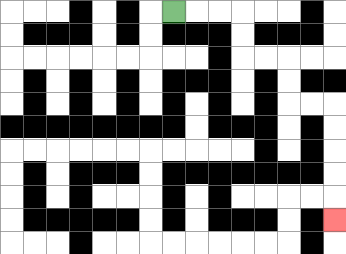{'start': '[7, 0]', 'end': '[14, 9]', 'path_directions': 'R,R,R,D,D,R,R,D,D,R,R,D,D,D,D,D', 'path_coordinates': '[[7, 0], [8, 0], [9, 0], [10, 0], [10, 1], [10, 2], [11, 2], [12, 2], [12, 3], [12, 4], [13, 4], [14, 4], [14, 5], [14, 6], [14, 7], [14, 8], [14, 9]]'}